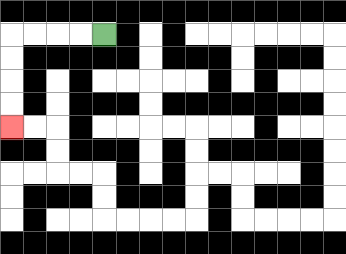{'start': '[4, 1]', 'end': '[0, 5]', 'path_directions': 'L,L,L,L,D,D,D,D', 'path_coordinates': '[[4, 1], [3, 1], [2, 1], [1, 1], [0, 1], [0, 2], [0, 3], [0, 4], [0, 5]]'}